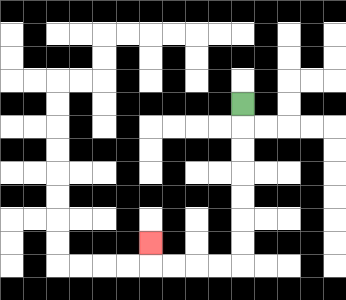{'start': '[10, 4]', 'end': '[6, 10]', 'path_directions': 'D,D,D,D,D,D,D,L,L,L,L,U', 'path_coordinates': '[[10, 4], [10, 5], [10, 6], [10, 7], [10, 8], [10, 9], [10, 10], [10, 11], [9, 11], [8, 11], [7, 11], [6, 11], [6, 10]]'}